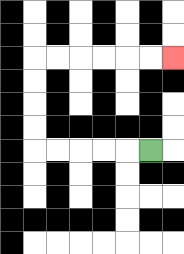{'start': '[6, 6]', 'end': '[7, 2]', 'path_directions': 'L,L,L,L,L,U,U,U,U,R,R,R,R,R,R', 'path_coordinates': '[[6, 6], [5, 6], [4, 6], [3, 6], [2, 6], [1, 6], [1, 5], [1, 4], [1, 3], [1, 2], [2, 2], [3, 2], [4, 2], [5, 2], [6, 2], [7, 2]]'}